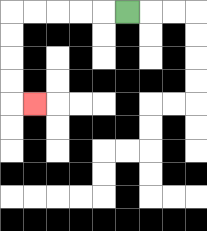{'start': '[5, 0]', 'end': '[1, 4]', 'path_directions': 'L,L,L,L,L,D,D,D,D,R', 'path_coordinates': '[[5, 0], [4, 0], [3, 0], [2, 0], [1, 0], [0, 0], [0, 1], [0, 2], [0, 3], [0, 4], [1, 4]]'}